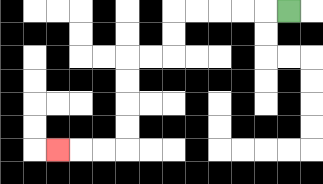{'start': '[12, 0]', 'end': '[2, 6]', 'path_directions': 'L,L,L,L,L,D,D,L,L,D,D,D,D,L,L,L', 'path_coordinates': '[[12, 0], [11, 0], [10, 0], [9, 0], [8, 0], [7, 0], [7, 1], [7, 2], [6, 2], [5, 2], [5, 3], [5, 4], [5, 5], [5, 6], [4, 6], [3, 6], [2, 6]]'}